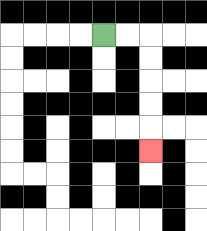{'start': '[4, 1]', 'end': '[6, 6]', 'path_directions': 'R,R,D,D,D,D,D', 'path_coordinates': '[[4, 1], [5, 1], [6, 1], [6, 2], [6, 3], [6, 4], [6, 5], [6, 6]]'}